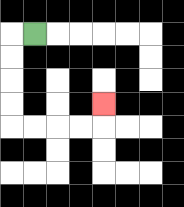{'start': '[1, 1]', 'end': '[4, 4]', 'path_directions': 'L,D,D,D,D,R,R,R,R,U', 'path_coordinates': '[[1, 1], [0, 1], [0, 2], [0, 3], [0, 4], [0, 5], [1, 5], [2, 5], [3, 5], [4, 5], [4, 4]]'}